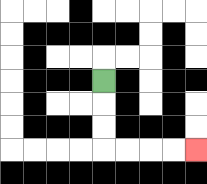{'start': '[4, 3]', 'end': '[8, 6]', 'path_directions': 'D,D,D,R,R,R,R', 'path_coordinates': '[[4, 3], [4, 4], [4, 5], [4, 6], [5, 6], [6, 6], [7, 6], [8, 6]]'}